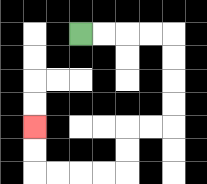{'start': '[3, 1]', 'end': '[1, 5]', 'path_directions': 'R,R,R,R,D,D,D,D,L,L,D,D,L,L,L,L,U,U', 'path_coordinates': '[[3, 1], [4, 1], [5, 1], [6, 1], [7, 1], [7, 2], [7, 3], [7, 4], [7, 5], [6, 5], [5, 5], [5, 6], [5, 7], [4, 7], [3, 7], [2, 7], [1, 7], [1, 6], [1, 5]]'}